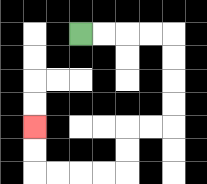{'start': '[3, 1]', 'end': '[1, 5]', 'path_directions': 'R,R,R,R,D,D,D,D,L,L,D,D,L,L,L,L,U,U', 'path_coordinates': '[[3, 1], [4, 1], [5, 1], [6, 1], [7, 1], [7, 2], [7, 3], [7, 4], [7, 5], [6, 5], [5, 5], [5, 6], [5, 7], [4, 7], [3, 7], [2, 7], [1, 7], [1, 6], [1, 5]]'}